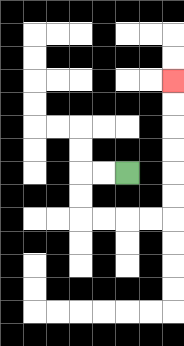{'start': '[5, 7]', 'end': '[7, 3]', 'path_directions': 'L,L,D,D,R,R,R,R,U,U,U,U,U,U', 'path_coordinates': '[[5, 7], [4, 7], [3, 7], [3, 8], [3, 9], [4, 9], [5, 9], [6, 9], [7, 9], [7, 8], [7, 7], [7, 6], [7, 5], [7, 4], [7, 3]]'}